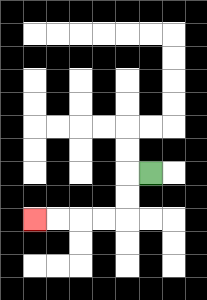{'start': '[6, 7]', 'end': '[1, 9]', 'path_directions': 'L,D,D,L,L,L,L', 'path_coordinates': '[[6, 7], [5, 7], [5, 8], [5, 9], [4, 9], [3, 9], [2, 9], [1, 9]]'}